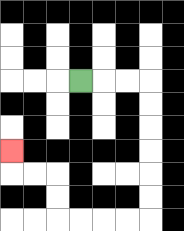{'start': '[3, 3]', 'end': '[0, 6]', 'path_directions': 'R,R,R,D,D,D,D,D,D,L,L,L,L,U,U,L,L,U', 'path_coordinates': '[[3, 3], [4, 3], [5, 3], [6, 3], [6, 4], [6, 5], [6, 6], [6, 7], [6, 8], [6, 9], [5, 9], [4, 9], [3, 9], [2, 9], [2, 8], [2, 7], [1, 7], [0, 7], [0, 6]]'}